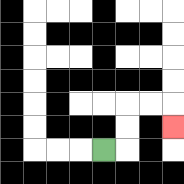{'start': '[4, 6]', 'end': '[7, 5]', 'path_directions': 'R,U,U,R,R,D', 'path_coordinates': '[[4, 6], [5, 6], [5, 5], [5, 4], [6, 4], [7, 4], [7, 5]]'}